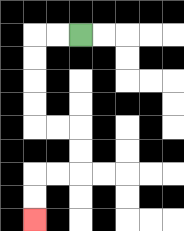{'start': '[3, 1]', 'end': '[1, 9]', 'path_directions': 'L,L,D,D,D,D,R,R,D,D,L,L,D,D', 'path_coordinates': '[[3, 1], [2, 1], [1, 1], [1, 2], [1, 3], [1, 4], [1, 5], [2, 5], [3, 5], [3, 6], [3, 7], [2, 7], [1, 7], [1, 8], [1, 9]]'}